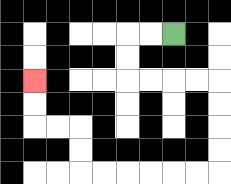{'start': '[7, 1]', 'end': '[1, 3]', 'path_directions': 'L,L,D,D,R,R,R,R,D,D,D,D,L,L,L,L,L,L,U,U,L,L,U,U', 'path_coordinates': '[[7, 1], [6, 1], [5, 1], [5, 2], [5, 3], [6, 3], [7, 3], [8, 3], [9, 3], [9, 4], [9, 5], [9, 6], [9, 7], [8, 7], [7, 7], [6, 7], [5, 7], [4, 7], [3, 7], [3, 6], [3, 5], [2, 5], [1, 5], [1, 4], [1, 3]]'}